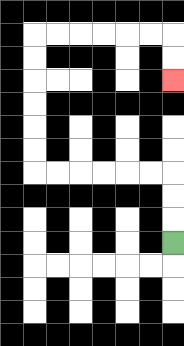{'start': '[7, 10]', 'end': '[7, 3]', 'path_directions': 'U,U,U,L,L,L,L,L,L,U,U,U,U,U,U,R,R,R,R,R,R,D,D', 'path_coordinates': '[[7, 10], [7, 9], [7, 8], [7, 7], [6, 7], [5, 7], [4, 7], [3, 7], [2, 7], [1, 7], [1, 6], [1, 5], [1, 4], [1, 3], [1, 2], [1, 1], [2, 1], [3, 1], [4, 1], [5, 1], [6, 1], [7, 1], [7, 2], [7, 3]]'}